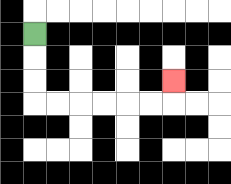{'start': '[1, 1]', 'end': '[7, 3]', 'path_directions': 'D,D,D,R,R,R,R,R,R,U', 'path_coordinates': '[[1, 1], [1, 2], [1, 3], [1, 4], [2, 4], [3, 4], [4, 4], [5, 4], [6, 4], [7, 4], [7, 3]]'}